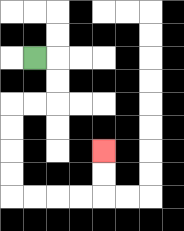{'start': '[1, 2]', 'end': '[4, 6]', 'path_directions': 'R,D,D,L,L,D,D,D,D,R,R,R,R,U,U', 'path_coordinates': '[[1, 2], [2, 2], [2, 3], [2, 4], [1, 4], [0, 4], [0, 5], [0, 6], [0, 7], [0, 8], [1, 8], [2, 8], [3, 8], [4, 8], [4, 7], [4, 6]]'}